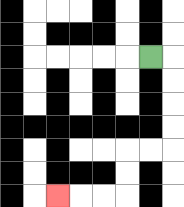{'start': '[6, 2]', 'end': '[2, 8]', 'path_directions': 'R,D,D,D,D,L,L,D,D,L,L,L', 'path_coordinates': '[[6, 2], [7, 2], [7, 3], [7, 4], [7, 5], [7, 6], [6, 6], [5, 6], [5, 7], [5, 8], [4, 8], [3, 8], [2, 8]]'}